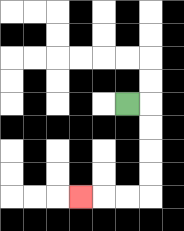{'start': '[5, 4]', 'end': '[3, 8]', 'path_directions': 'R,D,D,D,D,L,L,L', 'path_coordinates': '[[5, 4], [6, 4], [6, 5], [6, 6], [6, 7], [6, 8], [5, 8], [4, 8], [3, 8]]'}